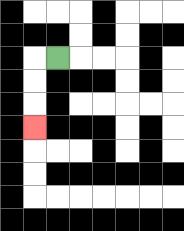{'start': '[2, 2]', 'end': '[1, 5]', 'path_directions': 'L,D,D,D', 'path_coordinates': '[[2, 2], [1, 2], [1, 3], [1, 4], [1, 5]]'}